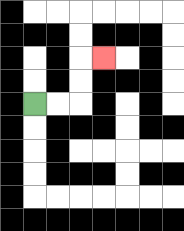{'start': '[1, 4]', 'end': '[4, 2]', 'path_directions': 'R,R,U,U,R', 'path_coordinates': '[[1, 4], [2, 4], [3, 4], [3, 3], [3, 2], [4, 2]]'}